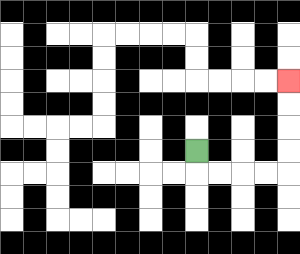{'start': '[8, 6]', 'end': '[12, 3]', 'path_directions': 'D,R,R,R,R,U,U,U,U', 'path_coordinates': '[[8, 6], [8, 7], [9, 7], [10, 7], [11, 7], [12, 7], [12, 6], [12, 5], [12, 4], [12, 3]]'}